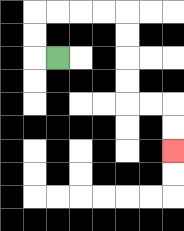{'start': '[2, 2]', 'end': '[7, 6]', 'path_directions': 'L,U,U,R,R,R,R,D,D,D,D,R,R,D,D', 'path_coordinates': '[[2, 2], [1, 2], [1, 1], [1, 0], [2, 0], [3, 0], [4, 0], [5, 0], [5, 1], [5, 2], [5, 3], [5, 4], [6, 4], [7, 4], [7, 5], [7, 6]]'}